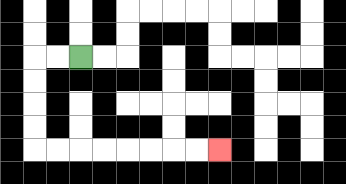{'start': '[3, 2]', 'end': '[9, 6]', 'path_directions': 'L,L,D,D,D,D,R,R,R,R,R,R,R,R', 'path_coordinates': '[[3, 2], [2, 2], [1, 2], [1, 3], [1, 4], [1, 5], [1, 6], [2, 6], [3, 6], [4, 6], [5, 6], [6, 6], [7, 6], [8, 6], [9, 6]]'}